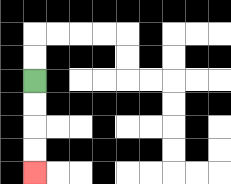{'start': '[1, 3]', 'end': '[1, 7]', 'path_directions': 'D,D,D,D', 'path_coordinates': '[[1, 3], [1, 4], [1, 5], [1, 6], [1, 7]]'}